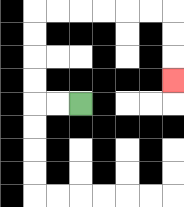{'start': '[3, 4]', 'end': '[7, 3]', 'path_directions': 'L,L,U,U,U,U,R,R,R,R,R,R,D,D,D', 'path_coordinates': '[[3, 4], [2, 4], [1, 4], [1, 3], [1, 2], [1, 1], [1, 0], [2, 0], [3, 0], [4, 0], [5, 0], [6, 0], [7, 0], [7, 1], [7, 2], [7, 3]]'}